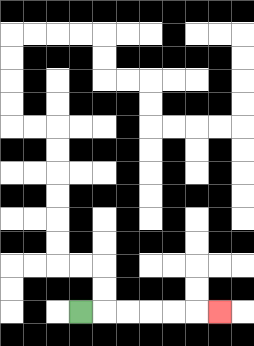{'start': '[3, 13]', 'end': '[9, 13]', 'path_directions': 'R,R,R,R,R,R', 'path_coordinates': '[[3, 13], [4, 13], [5, 13], [6, 13], [7, 13], [8, 13], [9, 13]]'}